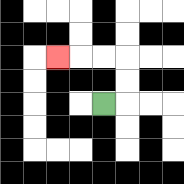{'start': '[4, 4]', 'end': '[2, 2]', 'path_directions': 'R,U,U,L,L,L', 'path_coordinates': '[[4, 4], [5, 4], [5, 3], [5, 2], [4, 2], [3, 2], [2, 2]]'}